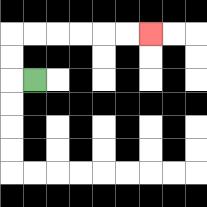{'start': '[1, 3]', 'end': '[6, 1]', 'path_directions': 'L,U,U,R,R,R,R,R,R', 'path_coordinates': '[[1, 3], [0, 3], [0, 2], [0, 1], [1, 1], [2, 1], [3, 1], [4, 1], [5, 1], [6, 1]]'}